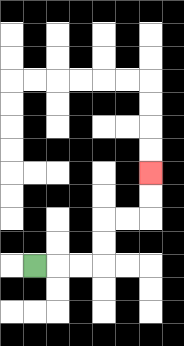{'start': '[1, 11]', 'end': '[6, 7]', 'path_directions': 'R,R,R,U,U,R,R,U,U', 'path_coordinates': '[[1, 11], [2, 11], [3, 11], [4, 11], [4, 10], [4, 9], [5, 9], [6, 9], [6, 8], [6, 7]]'}